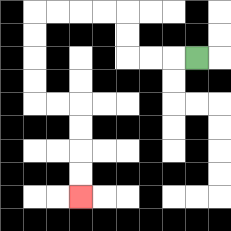{'start': '[8, 2]', 'end': '[3, 8]', 'path_directions': 'L,L,L,U,U,L,L,L,L,D,D,D,D,R,R,D,D,D,D', 'path_coordinates': '[[8, 2], [7, 2], [6, 2], [5, 2], [5, 1], [5, 0], [4, 0], [3, 0], [2, 0], [1, 0], [1, 1], [1, 2], [1, 3], [1, 4], [2, 4], [3, 4], [3, 5], [3, 6], [3, 7], [3, 8]]'}